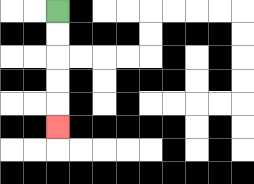{'start': '[2, 0]', 'end': '[2, 5]', 'path_directions': 'D,D,D,D,D', 'path_coordinates': '[[2, 0], [2, 1], [2, 2], [2, 3], [2, 4], [2, 5]]'}